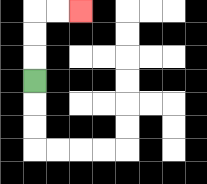{'start': '[1, 3]', 'end': '[3, 0]', 'path_directions': 'U,U,U,R,R', 'path_coordinates': '[[1, 3], [1, 2], [1, 1], [1, 0], [2, 0], [3, 0]]'}